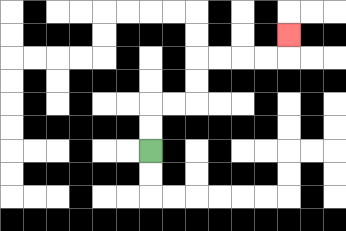{'start': '[6, 6]', 'end': '[12, 1]', 'path_directions': 'U,U,R,R,U,U,R,R,R,R,U', 'path_coordinates': '[[6, 6], [6, 5], [6, 4], [7, 4], [8, 4], [8, 3], [8, 2], [9, 2], [10, 2], [11, 2], [12, 2], [12, 1]]'}